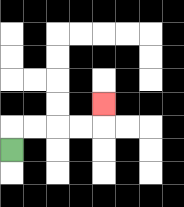{'start': '[0, 6]', 'end': '[4, 4]', 'path_directions': 'U,R,R,R,R,U', 'path_coordinates': '[[0, 6], [0, 5], [1, 5], [2, 5], [3, 5], [4, 5], [4, 4]]'}